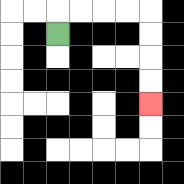{'start': '[2, 1]', 'end': '[6, 4]', 'path_directions': 'U,R,R,R,R,D,D,D,D', 'path_coordinates': '[[2, 1], [2, 0], [3, 0], [4, 0], [5, 0], [6, 0], [6, 1], [6, 2], [6, 3], [6, 4]]'}